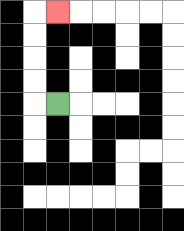{'start': '[2, 4]', 'end': '[2, 0]', 'path_directions': 'L,U,U,U,U,R', 'path_coordinates': '[[2, 4], [1, 4], [1, 3], [1, 2], [1, 1], [1, 0], [2, 0]]'}